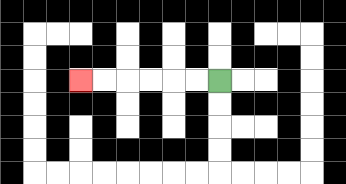{'start': '[9, 3]', 'end': '[3, 3]', 'path_directions': 'L,L,L,L,L,L', 'path_coordinates': '[[9, 3], [8, 3], [7, 3], [6, 3], [5, 3], [4, 3], [3, 3]]'}